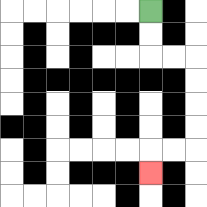{'start': '[6, 0]', 'end': '[6, 7]', 'path_directions': 'D,D,R,R,D,D,D,D,L,L,D', 'path_coordinates': '[[6, 0], [6, 1], [6, 2], [7, 2], [8, 2], [8, 3], [8, 4], [8, 5], [8, 6], [7, 6], [6, 6], [6, 7]]'}